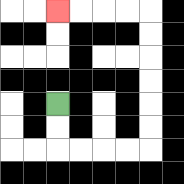{'start': '[2, 4]', 'end': '[2, 0]', 'path_directions': 'D,D,R,R,R,R,U,U,U,U,U,U,L,L,L,L', 'path_coordinates': '[[2, 4], [2, 5], [2, 6], [3, 6], [4, 6], [5, 6], [6, 6], [6, 5], [6, 4], [6, 3], [6, 2], [6, 1], [6, 0], [5, 0], [4, 0], [3, 0], [2, 0]]'}